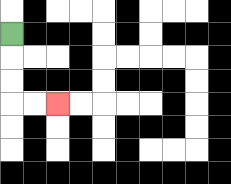{'start': '[0, 1]', 'end': '[2, 4]', 'path_directions': 'D,D,D,R,R', 'path_coordinates': '[[0, 1], [0, 2], [0, 3], [0, 4], [1, 4], [2, 4]]'}